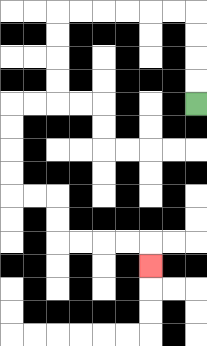{'start': '[8, 4]', 'end': '[6, 11]', 'path_directions': 'U,U,U,U,L,L,L,L,L,L,D,D,D,D,L,L,D,D,D,D,R,R,D,D,R,R,R,R,D', 'path_coordinates': '[[8, 4], [8, 3], [8, 2], [8, 1], [8, 0], [7, 0], [6, 0], [5, 0], [4, 0], [3, 0], [2, 0], [2, 1], [2, 2], [2, 3], [2, 4], [1, 4], [0, 4], [0, 5], [0, 6], [0, 7], [0, 8], [1, 8], [2, 8], [2, 9], [2, 10], [3, 10], [4, 10], [5, 10], [6, 10], [6, 11]]'}